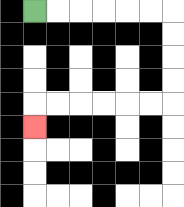{'start': '[1, 0]', 'end': '[1, 5]', 'path_directions': 'R,R,R,R,R,R,D,D,D,D,L,L,L,L,L,L,D', 'path_coordinates': '[[1, 0], [2, 0], [3, 0], [4, 0], [5, 0], [6, 0], [7, 0], [7, 1], [7, 2], [7, 3], [7, 4], [6, 4], [5, 4], [4, 4], [3, 4], [2, 4], [1, 4], [1, 5]]'}